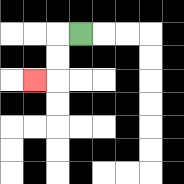{'start': '[3, 1]', 'end': '[1, 3]', 'path_directions': 'L,D,D,L', 'path_coordinates': '[[3, 1], [2, 1], [2, 2], [2, 3], [1, 3]]'}